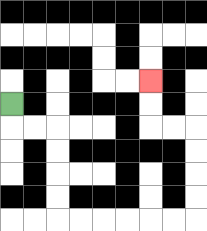{'start': '[0, 4]', 'end': '[6, 3]', 'path_directions': 'D,R,R,D,D,D,D,R,R,R,R,R,R,U,U,U,U,L,L,U,U', 'path_coordinates': '[[0, 4], [0, 5], [1, 5], [2, 5], [2, 6], [2, 7], [2, 8], [2, 9], [3, 9], [4, 9], [5, 9], [6, 9], [7, 9], [8, 9], [8, 8], [8, 7], [8, 6], [8, 5], [7, 5], [6, 5], [6, 4], [6, 3]]'}